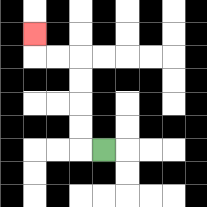{'start': '[4, 6]', 'end': '[1, 1]', 'path_directions': 'L,U,U,U,U,L,L,U', 'path_coordinates': '[[4, 6], [3, 6], [3, 5], [3, 4], [3, 3], [3, 2], [2, 2], [1, 2], [1, 1]]'}